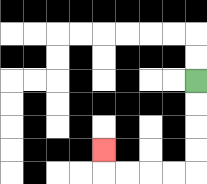{'start': '[8, 3]', 'end': '[4, 6]', 'path_directions': 'D,D,D,D,L,L,L,L,U', 'path_coordinates': '[[8, 3], [8, 4], [8, 5], [8, 6], [8, 7], [7, 7], [6, 7], [5, 7], [4, 7], [4, 6]]'}